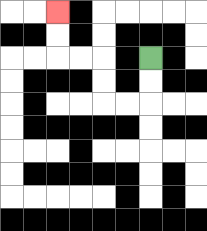{'start': '[6, 2]', 'end': '[2, 0]', 'path_directions': 'D,D,L,L,U,U,L,L,U,U', 'path_coordinates': '[[6, 2], [6, 3], [6, 4], [5, 4], [4, 4], [4, 3], [4, 2], [3, 2], [2, 2], [2, 1], [2, 0]]'}